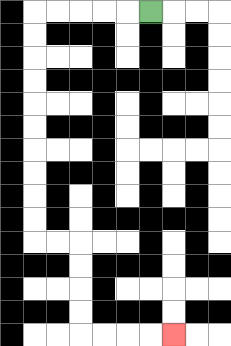{'start': '[6, 0]', 'end': '[7, 14]', 'path_directions': 'L,L,L,L,L,D,D,D,D,D,D,D,D,D,D,R,R,D,D,D,D,R,R,R,R', 'path_coordinates': '[[6, 0], [5, 0], [4, 0], [3, 0], [2, 0], [1, 0], [1, 1], [1, 2], [1, 3], [1, 4], [1, 5], [1, 6], [1, 7], [1, 8], [1, 9], [1, 10], [2, 10], [3, 10], [3, 11], [3, 12], [3, 13], [3, 14], [4, 14], [5, 14], [6, 14], [7, 14]]'}